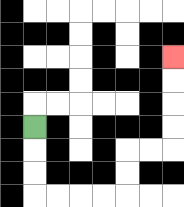{'start': '[1, 5]', 'end': '[7, 2]', 'path_directions': 'D,D,D,R,R,R,R,U,U,R,R,U,U,U,U', 'path_coordinates': '[[1, 5], [1, 6], [1, 7], [1, 8], [2, 8], [3, 8], [4, 8], [5, 8], [5, 7], [5, 6], [6, 6], [7, 6], [7, 5], [7, 4], [7, 3], [7, 2]]'}